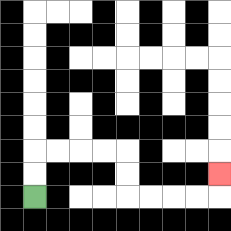{'start': '[1, 8]', 'end': '[9, 7]', 'path_directions': 'U,U,R,R,R,R,D,D,R,R,R,R,U', 'path_coordinates': '[[1, 8], [1, 7], [1, 6], [2, 6], [3, 6], [4, 6], [5, 6], [5, 7], [5, 8], [6, 8], [7, 8], [8, 8], [9, 8], [9, 7]]'}